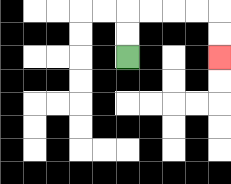{'start': '[5, 2]', 'end': '[9, 2]', 'path_directions': 'U,U,R,R,R,R,D,D', 'path_coordinates': '[[5, 2], [5, 1], [5, 0], [6, 0], [7, 0], [8, 0], [9, 0], [9, 1], [9, 2]]'}